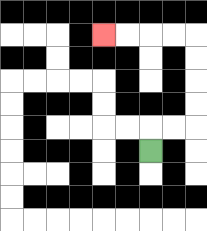{'start': '[6, 6]', 'end': '[4, 1]', 'path_directions': 'U,R,R,U,U,U,U,L,L,L,L', 'path_coordinates': '[[6, 6], [6, 5], [7, 5], [8, 5], [8, 4], [8, 3], [8, 2], [8, 1], [7, 1], [6, 1], [5, 1], [4, 1]]'}